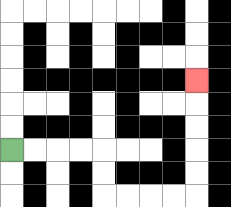{'start': '[0, 6]', 'end': '[8, 3]', 'path_directions': 'R,R,R,R,D,D,R,R,R,R,U,U,U,U,U', 'path_coordinates': '[[0, 6], [1, 6], [2, 6], [3, 6], [4, 6], [4, 7], [4, 8], [5, 8], [6, 8], [7, 8], [8, 8], [8, 7], [8, 6], [8, 5], [8, 4], [8, 3]]'}